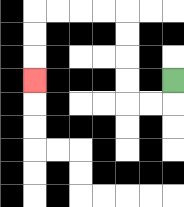{'start': '[7, 3]', 'end': '[1, 3]', 'path_directions': 'D,L,L,U,U,U,U,L,L,L,L,D,D,D', 'path_coordinates': '[[7, 3], [7, 4], [6, 4], [5, 4], [5, 3], [5, 2], [5, 1], [5, 0], [4, 0], [3, 0], [2, 0], [1, 0], [1, 1], [1, 2], [1, 3]]'}